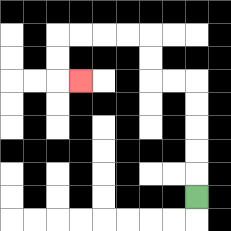{'start': '[8, 8]', 'end': '[3, 3]', 'path_directions': 'U,U,U,U,U,L,L,U,U,L,L,L,L,D,D,R', 'path_coordinates': '[[8, 8], [8, 7], [8, 6], [8, 5], [8, 4], [8, 3], [7, 3], [6, 3], [6, 2], [6, 1], [5, 1], [4, 1], [3, 1], [2, 1], [2, 2], [2, 3], [3, 3]]'}